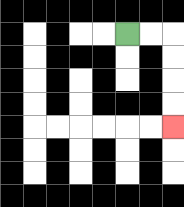{'start': '[5, 1]', 'end': '[7, 5]', 'path_directions': 'R,R,D,D,D,D', 'path_coordinates': '[[5, 1], [6, 1], [7, 1], [7, 2], [7, 3], [7, 4], [7, 5]]'}